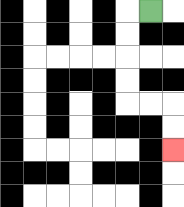{'start': '[6, 0]', 'end': '[7, 6]', 'path_directions': 'L,D,D,D,D,R,R,D,D', 'path_coordinates': '[[6, 0], [5, 0], [5, 1], [5, 2], [5, 3], [5, 4], [6, 4], [7, 4], [7, 5], [7, 6]]'}